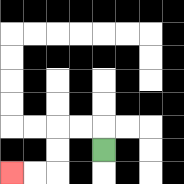{'start': '[4, 6]', 'end': '[0, 7]', 'path_directions': 'U,L,L,D,D,L,L', 'path_coordinates': '[[4, 6], [4, 5], [3, 5], [2, 5], [2, 6], [2, 7], [1, 7], [0, 7]]'}